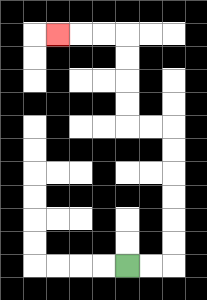{'start': '[5, 11]', 'end': '[2, 1]', 'path_directions': 'R,R,U,U,U,U,U,U,L,L,U,U,U,U,L,L,L', 'path_coordinates': '[[5, 11], [6, 11], [7, 11], [7, 10], [7, 9], [7, 8], [7, 7], [7, 6], [7, 5], [6, 5], [5, 5], [5, 4], [5, 3], [5, 2], [5, 1], [4, 1], [3, 1], [2, 1]]'}